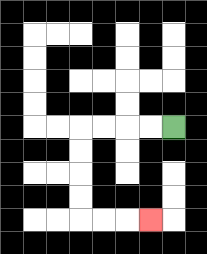{'start': '[7, 5]', 'end': '[6, 9]', 'path_directions': 'L,L,L,L,D,D,D,D,R,R,R', 'path_coordinates': '[[7, 5], [6, 5], [5, 5], [4, 5], [3, 5], [3, 6], [3, 7], [3, 8], [3, 9], [4, 9], [5, 9], [6, 9]]'}